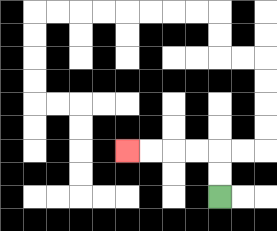{'start': '[9, 8]', 'end': '[5, 6]', 'path_directions': 'U,U,L,L,L,L', 'path_coordinates': '[[9, 8], [9, 7], [9, 6], [8, 6], [7, 6], [6, 6], [5, 6]]'}